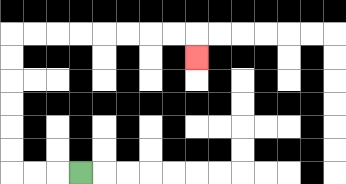{'start': '[3, 7]', 'end': '[8, 2]', 'path_directions': 'L,L,L,U,U,U,U,U,U,R,R,R,R,R,R,R,R,D', 'path_coordinates': '[[3, 7], [2, 7], [1, 7], [0, 7], [0, 6], [0, 5], [0, 4], [0, 3], [0, 2], [0, 1], [1, 1], [2, 1], [3, 1], [4, 1], [5, 1], [6, 1], [7, 1], [8, 1], [8, 2]]'}